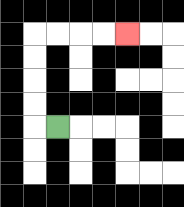{'start': '[2, 5]', 'end': '[5, 1]', 'path_directions': 'L,U,U,U,U,R,R,R,R', 'path_coordinates': '[[2, 5], [1, 5], [1, 4], [1, 3], [1, 2], [1, 1], [2, 1], [3, 1], [4, 1], [5, 1]]'}